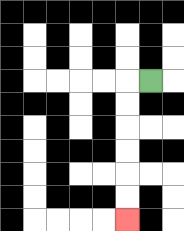{'start': '[6, 3]', 'end': '[5, 9]', 'path_directions': 'L,D,D,D,D,D,D', 'path_coordinates': '[[6, 3], [5, 3], [5, 4], [5, 5], [5, 6], [5, 7], [5, 8], [5, 9]]'}